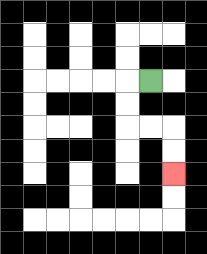{'start': '[6, 3]', 'end': '[7, 7]', 'path_directions': 'L,D,D,R,R,D,D', 'path_coordinates': '[[6, 3], [5, 3], [5, 4], [5, 5], [6, 5], [7, 5], [7, 6], [7, 7]]'}